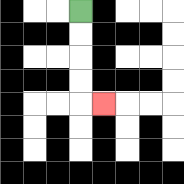{'start': '[3, 0]', 'end': '[4, 4]', 'path_directions': 'D,D,D,D,R', 'path_coordinates': '[[3, 0], [3, 1], [3, 2], [3, 3], [3, 4], [4, 4]]'}